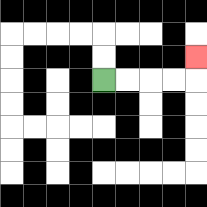{'start': '[4, 3]', 'end': '[8, 2]', 'path_directions': 'R,R,R,R,U', 'path_coordinates': '[[4, 3], [5, 3], [6, 3], [7, 3], [8, 3], [8, 2]]'}